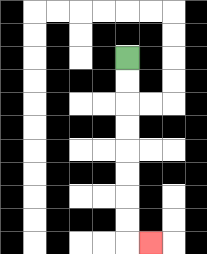{'start': '[5, 2]', 'end': '[6, 10]', 'path_directions': 'D,D,D,D,D,D,D,D,R', 'path_coordinates': '[[5, 2], [5, 3], [5, 4], [5, 5], [5, 6], [5, 7], [5, 8], [5, 9], [5, 10], [6, 10]]'}